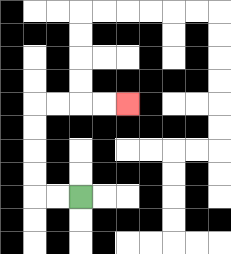{'start': '[3, 8]', 'end': '[5, 4]', 'path_directions': 'L,L,U,U,U,U,R,R,R,R', 'path_coordinates': '[[3, 8], [2, 8], [1, 8], [1, 7], [1, 6], [1, 5], [1, 4], [2, 4], [3, 4], [4, 4], [5, 4]]'}